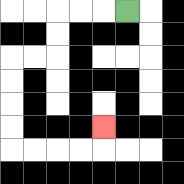{'start': '[5, 0]', 'end': '[4, 5]', 'path_directions': 'L,L,L,D,D,L,L,D,D,D,D,R,R,R,R,U', 'path_coordinates': '[[5, 0], [4, 0], [3, 0], [2, 0], [2, 1], [2, 2], [1, 2], [0, 2], [0, 3], [0, 4], [0, 5], [0, 6], [1, 6], [2, 6], [3, 6], [4, 6], [4, 5]]'}